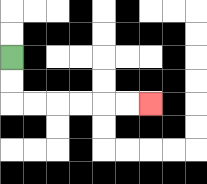{'start': '[0, 2]', 'end': '[6, 4]', 'path_directions': 'D,D,R,R,R,R,R,R', 'path_coordinates': '[[0, 2], [0, 3], [0, 4], [1, 4], [2, 4], [3, 4], [4, 4], [5, 4], [6, 4]]'}